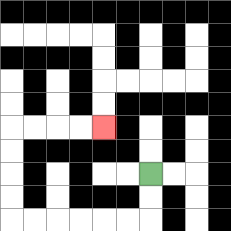{'start': '[6, 7]', 'end': '[4, 5]', 'path_directions': 'D,D,L,L,L,L,L,L,U,U,U,U,R,R,R,R', 'path_coordinates': '[[6, 7], [6, 8], [6, 9], [5, 9], [4, 9], [3, 9], [2, 9], [1, 9], [0, 9], [0, 8], [0, 7], [0, 6], [0, 5], [1, 5], [2, 5], [3, 5], [4, 5]]'}